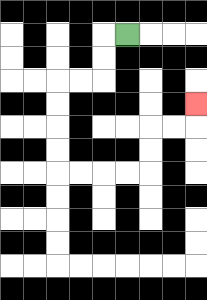{'start': '[5, 1]', 'end': '[8, 4]', 'path_directions': 'L,D,D,L,L,D,D,D,D,R,R,R,R,U,U,R,R,U', 'path_coordinates': '[[5, 1], [4, 1], [4, 2], [4, 3], [3, 3], [2, 3], [2, 4], [2, 5], [2, 6], [2, 7], [3, 7], [4, 7], [5, 7], [6, 7], [6, 6], [6, 5], [7, 5], [8, 5], [8, 4]]'}